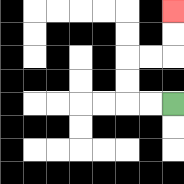{'start': '[7, 4]', 'end': '[7, 0]', 'path_directions': 'L,L,U,U,R,R,U,U', 'path_coordinates': '[[7, 4], [6, 4], [5, 4], [5, 3], [5, 2], [6, 2], [7, 2], [7, 1], [7, 0]]'}